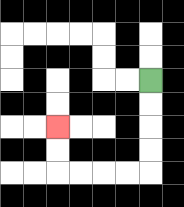{'start': '[6, 3]', 'end': '[2, 5]', 'path_directions': 'D,D,D,D,L,L,L,L,U,U', 'path_coordinates': '[[6, 3], [6, 4], [6, 5], [6, 6], [6, 7], [5, 7], [4, 7], [3, 7], [2, 7], [2, 6], [2, 5]]'}